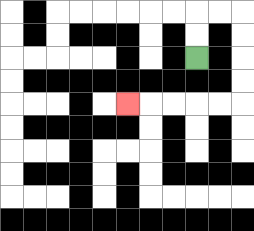{'start': '[8, 2]', 'end': '[5, 4]', 'path_directions': 'U,U,R,R,D,D,D,D,L,L,L,L,L', 'path_coordinates': '[[8, 2], [8, 1], [8, 0], [9, 0], [10, 0], [10, 1], [10, 2], [10, 3], [10, 4], [9, 4], [8, 4], [7, 4], [6, 4], [5, 4]]'}